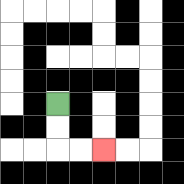{'start': '[2, 4]', 'end': '[4, 6]', 'path_directions': 'D,D,R,R', 'path_coordinates': '[[2, 4], [2, 5], [2, 6], [3, 6], [4, 6]]'}